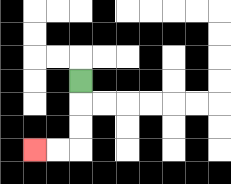{'start': '[3, 3]', 'end': '[1, 6]', 'path_directions': 'D,D,D,L,L', 'path_coordinates': '[[3, 3], [3, 4], [3, 5], [3, 6], [2, 6], [1, 6]]'}